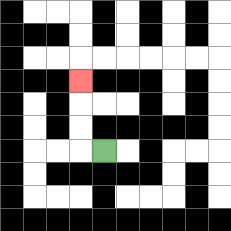{'start': '[4, 6]', 'end': '[3, 3]', 'path_directions': 'L,U,U,U', 'path_coordinates': '[[4, 6], [3, 6], [3, 5], [3, 4], [3, 3]]'}